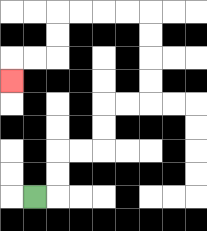{'start': '[1, 8]', 'end': '[0, 3]', 'path_directions': 'R,U,U,R,R,U,U,R,R,U,U,U,U,L,L,L,L,D,D,L,L,D', 'path_coordinates': '[[1, 8], [2, 8], [2, 7], [2, 6], [3, 6], [4, 6], [4, 5], [4, 4], [5, 4], [6, 4], [6, 3], [6, 2], [6, 1], [6, 0], [5, 0], [4, 0], [3, 0], [2, 0], [2, 1], [2, 2], [1, 2], [0, 2], [0, 3]]'}